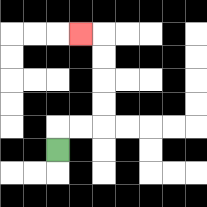{'start': '[2, 6]', 'end': '[3, 1]', 'path_directions': 'U,R,R,U,U,U,U,L', 'path_coordinates': '[[2, 6], [2, 5], [3, 5], [4, 5], [4, 4], [4, 3], [4, 2], [4, 1], [3, 1]]'}